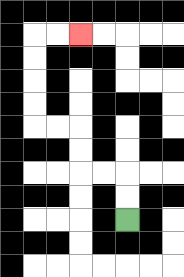{'start': '[5, 9]', 'end': '[3, 1]', 'path_directions': 'U,U,L,L,U,U,L,L,U,U,U,U,R,R', 'path_coordinates': '[[5, 9], [5, 8], [5, 7], [4, 7], [3, 7], [3, 6], [3, 5], [2, 5], [1, 5], [1, 4], [1, 3], [1, 2], [1, 1], [2, 1], [3, 1]]'}